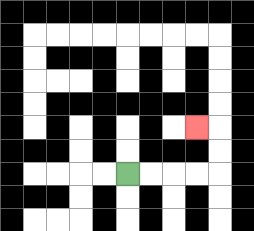{'start': '[5, 7]', 'end': '[8, 5]', 'path_directions': 'R,R,R,R,U,U,L', 'path_coordinates': '[[5, 7], [6, 7], [7, 7], [8, 7], [9, 7], [9, 6], [9, 5], [8, 5]]'}